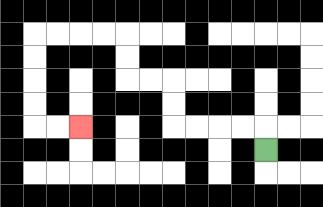{'start': '[11, 6]', 'end': '[3, 5]', 'path_directions': 'U,L,L,L,L,U,U,L,L,U,U,L,L,L,L,D,D,D,D,R,R', 'path_coordinates': '[[11, 6], [11, 5], [10, 5], [9, 5], [8, 5], [7, 5], [7, 4], [7, 3], [6, 3], [5, 3], [5, 2], [5, 1], [4, 1], [3, 1], [2, 1], [1, 1], [1, 2], [1, 3], [1, 4], [1, 5], [2, 5], [3, 5]]'}